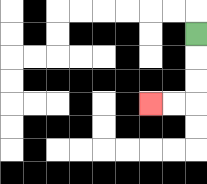{'start': '[8, 1]', 'end': '[6, 4]', 'path_directions': 'D,D,D,L,L', 'path_coordinates': '[[8, 1], [8, 2], [8, 3], [8, 4], [7, 4], [6, 4]]'}